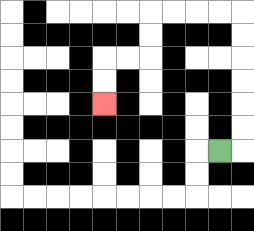{'start': '[9, 6]', 'end': '[4, 4]', 'path_directions': 'R,U,U,U,U,U,U,L,L,L,L,D,D,L,L,D,D', 'path_coordinates': '[[9, 6], [10, 6], [10, 5], [10, 4], [10, 3], [10, 2], [10, 1], [10, 0], [9, 0], [8, 0], [7, 0], [6, 0], [6, 1], [6, 2], [5, 2], [4, 2], [4, 3], [4, 4]]'}